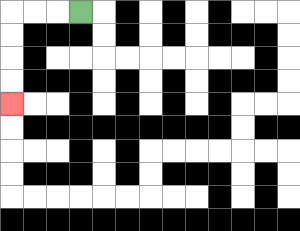{'start': '[3, 0]', 'end': '[0, 4]', 'path_directions': 'L,L,L,D,D,D,D', 'path_coordinates': '[[3, 0], [2, 0], [1, 0], [0, 0], [0, 1], [0, 2], [0, 3], [0, 4]]'}